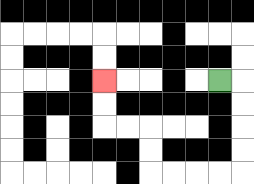{'start': '[9, 3]', 'end': '[4, 3]', 'path_directions': 'R,D,D,D,D,L,L,L,L,U,U,L,L,U,U', 'path_coordinates': '[[9, 3], [10, 3], [10, 4], [10, 5], [10, 6], [10, 7], [9, 7], [8, 7], [7, 7], [6, 7], [6, 6], [6, 5], [5, 5], [4, 5], [4, 4], [4, 3]]'}